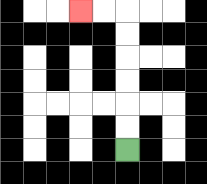{'start': '[5, 6]', 'end': '[3, 0]', 'path_directions': 'U,U,U,U,U,U,L,L', 'path_coordinates': '[[5, 6], [5, 5], [5, 4], [5, 3], [5, 2], [5, 1], [5, 0], [4, 0], [3, 0]]'}